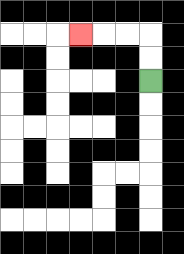{'start': '[6, 3]', 'end': '[3, 1]', 'path_directions': 'U,U,L,L,L', 'path_coordinates': '[[6, 3], [6, 2], [6, 1], [5, 1], [4, 1], [3, 1]]'}